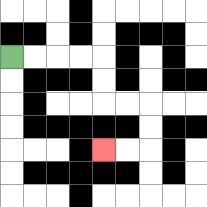{'start': '[0, 2]', 'end': '[4, 6]', 'path_directions': 'R,R,R,R,D,D,R,R,D,D,L,L', 'path_coordinates': '[[0, 2], [1, 2], [2, 2], [3, 2], [4, 2], [4, 3], [4, 4], [5, 4], [6, 4], [6, 5], [6, 6], [5, 6], [4, 6]]'}